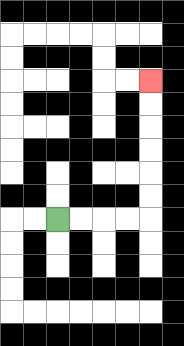{'start': '[2, 9]', 'end': '[6, 3]', 'path_directions': 'R,R,R,R,U,U,U,U,U,U', 'path_coordinates': '[[2, 9], [3, 9], [4, 9], [5, 9], [6, 9], [6, 8], [6, 7], [6, 6], [6, 5], [6, 4], [6, 3]]'}